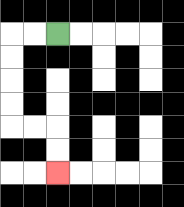{'start': '[2, 1]', 'end': '[2, 7]', 'path_directions': 'L,L,D,D,D,D,R,R,D,D', 'path_coordinates': '[[2, 1], [1, 1], [0, 1], [0, 2], [0, 3], [0, 4], [0, 5], [1, 5], [2, 5], [2, 6], [2, 7]]'}